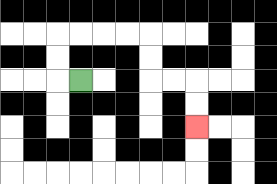{'start': '[3, 3]', 'end': '[8, 5]', 'path_directions': 'L,U,U,R,R,R,R,D,D,R,R,D,D', 'path_coordinates': '[[3, 3], [2, 3], [2, 2], [2, 1], [3, 1], [4, 1], [5, 1], [6, 1], [6, 2], [6, 3], [7, 3], [8, 3], [8, 4], [8, 5]]'}